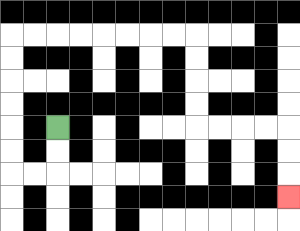{'start': '[2, 5]', 'end': '[12, 8]', 'path_directions': 'D,D,L,L,U,U,U,U,U,U,R,R,R,R,R,R,R,R,D,D,D,D,R,R,R,R,D,D,D', 'path_coordinates': '[[2, 5], [2, 6], [2, 7], [1, 7], [0, 7], [0, 6], [0, 5], [0, 4], [0, 3], [0, 2], [0, 1], [1, 1], [2, 1], [3, 1], [4, 1], [5, 1], [6, 1], [7, 1], [8, 1], [8, 2], [8, 3], [8, 4], [8, 5], [9, 5], [10, 5], [11, 5], [12, 5], [12, 6], [12, 7], [12, 8]]'}